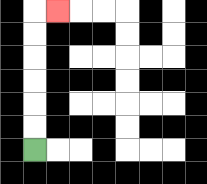{'start': '[1, 6]', 'end': '[2, 0]', 'path_directions': 'U,U,U,U,U,U,R', 'path_coordinates': '[[1, 6], [1, 5], [1, 4], [1, 3], [1, 2], [1, 1], [1, 0], [2, 0]]'}